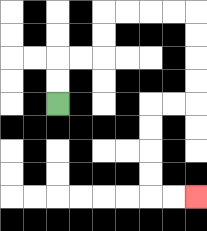{'start': '[2, 4]', 'end': '[8, 8]', 'path_directions': 'U,U,R,R,U,U,R,R,R,R,D,D,D,D,L,L,D,D,D,D,R,R', 'path_coordinates': '[[2, 4], [2, 3], [2, 2], [3, 2], [4, 2], [4, 1], [4, 0], [5, 0], [6, 0], [7, 0], [8, 0], [8, 1], [8, 2], [8, 3], [8, 4], [7, 4], [6, 4], [6, 5], [6, 6], [6, 7], [6, 8], [7, 8], [8, 8]]'}